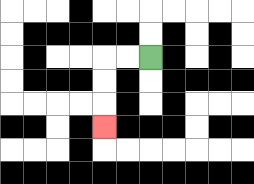{'start': '[6, 2]', 'end': '[4, 5]', 'path_directions': 'L,L,D,D,D', 'path_coordinates': '[[6, 2], [5, 2], [4, 2], [4, 3], [4, 4], [4, 5]]'}